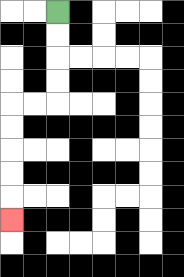{'start': '[2, 0]', 'end': '[0, 9]', 'path_directions': 'D,D,D,D,L,L,D,D,D,D,D', 'path_coordinates': '[[2, 0], [2, 1], [2, 2], [2, 3], [2, 4], [1, 4], [0, 4], [0, 5], [0, 6], [0, 7], [0, 8], [0, 9]]'}